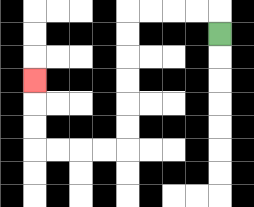{'start': '[9, 1]', 'end': '[1, 3]', 'path_directions': 'U,L,L,L,L,D,D,D,D,D,D,L,L,L,L,U,U,U', 'path_coordinates': '[[9, 1], [9, 0], [8, 0], [7, 0], [6, 0], [5, 0], [5, 1], [5, 2], [5, 3], [5, 4], [5, 5], [5, 6], [4, 6], [3, 6], [2, 6], [1, 6], [1, 5], [1, 4], [1, 3]]'}